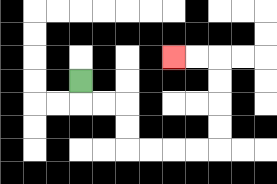{'start': '[3, 3]', 'end': '[7, 2]', 'path_directions': 'D,R,R,D,D,R,R,R,R,U,U,U,U,L,L', 'path_coordinates': '[[3, 3], [3, 4], [4, 4], [5, 4], [5, 5], [5, 6], [6, 6], [7, 6], [8, 6], [9, 6], [9, 5], [9, 4], [9, 3], [9, 2], [8, 2], [7, 2]]'}